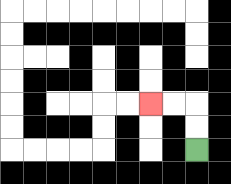{'start': '[8, 6]', 'end': '[6, 4]', 'path_directions': 'U,U,L,L', 'path_coordinates': '[[8, 6], [8, 5], [8, 4], [7, 4], [6, 4]]'}